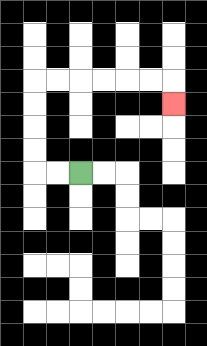{'start': '[3, 7]', 'end': '[7, 4]', 'path_directions': 'L,L,U,U,U,U,R,R,R,R,R,R,D', 'path_coordinates': '[[3, 7], [2, 7], [1, 7], [1, 6], [1, 5], [1, 4], [1, 3], [2, 3], [3, 3], [4, 3], [5, 3], [6, 3], [7, 3], [7, 4]]'}